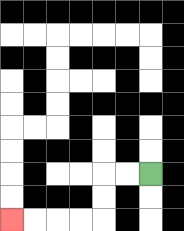{'start': '[6, 7]', 'end': '[0, 9]', 'path_directions': 'L,L,D,D,L,L,L,L', 'path_coordinates': '[[6, 7], [5, 7], [4, 7], [4, 8], [4, 9], [3, 9], [2, 9], [1, 9], [0, 9]]'}